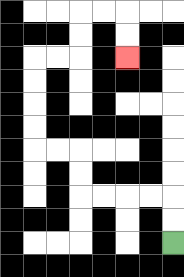{'start': '[7, 10]', 'end': '[5, 2]', 'path_directions': 'U,U,L,L,L,L,U,U,L,L,U,U,U,U,R,R,U,U,R,R,D,D', 'path_coordinates': '[[7, 10], [7, 9], [7, 8], [6, 8], [5, 8], [4, 8], [3, 8], [3, 7], [3, 6], [2, 6], [1, 6], [1, 5], [1, 4], [1, 3], [1, 2], [2, 2], [3, 2], [3, 1], [3, 0], [4, 0], [5, 0], [5, 1], [5, 2]]'}